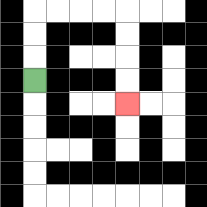{'start': '[1, 3]', 'end': '[5, 4]', 'path_directions': 'U,U,U,R,R,R,R,D,D,D,D', 'path_coordinates': '[[1, 3], [1, 2], [1, 1], [1, 0], [2, 0], [3, 0], [4, 0], [5, 0], [5, 1], [5, 2], [5, 3], [5, 4]]'}